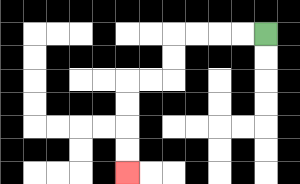{'start': '[11, 1]', 'end': '[5, 7]', 'path_directions': 'L,L,L,L,D,D,L,L,D,D,D,D', 'path_coordinates': '[[11, 1], [10, 1], [9, 1], [8, 1], [7, 1], [7, 2], [7, 3], [6, 3], [5, 3], [5, 4], [5, 5], [5, 6], [5, 7]]'}